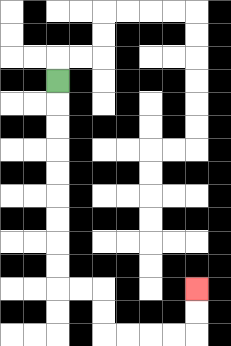{'start': '[2, 3]', 'end': '[8, 12]', 'path_directions': 'D,D,D,D,D,D,D,D,D,R,R,D,D,R,R,R,R,U,U', 'path_coordinates': '[[2, 3], [2, 4], [2, 5], [2, 6], [2, 7], [2, 8], [2, 9], [2, 10], [2, 11], [2, 12], [3, 12], [4, 12], [4, 13], [4, 14], [5, 14], [6, 14], [7, 14], [8, 14], [8, 13], [8, 12]]'}